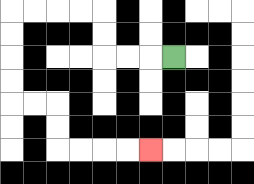{'start': '[7, 2]', 'end': '[6, 6]', 'path_directions': 'L,L,L,U,U,L,L,L,L,D,D,D,D,R,R,D,D,R,R,R,R', 'path_coordinates': '[[7, 2], [6, 2], [5, 2], [4, 2], [4, 1], [4, 0], [3, 0], [2, 0], [1, 0], [0, 0], [0, 1], [0, 2], [0, 3], [0, 4], [1, 4], [2, 4], [2, 5], [2, 6], [3, 6], [4, 6], [5, 6], [6, 6]]'}